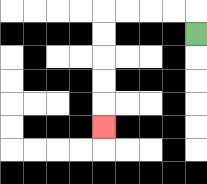{'start': '[8, 1]', 'end': '[4, 5]', 'path_directions': 'U,L,L,L,L,D,D,D,D,D', 'path_coordinates': '[[8, 1], [8, 0], [7, 0], [6, 0], [5, 0], [4, 0], [4, 1], [4, 2], [4, 3], [4, 4], [4, 5]]'}